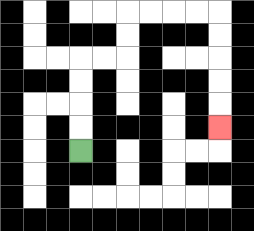{'start': '[3, 6]', 'end': '[9, 5]', 'path_directions': 'U,U,U,U,R,R,U,U,R,R,R,R,D,D,D,D,D', 'path_coordinates': '[[3, 6], [3, 5], [3, 4], [3, 3], [3, 2], [4, 2], [5, 2], [5, 1], [5, 0], [6, 0], [7, 0], [8, 0], [9, 0], [9, 1], [9, 2], [9, 3], [9, 4], [9, 5]]'}